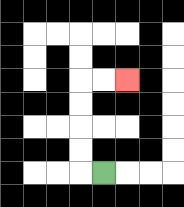{'start': '[4, 7]', 'end': '[5, 3]', 'path_directions': 'L,U,U,U,U,R,R', 'path_coordinates': '[[4, 7], [3, 7], [3, 6], [3, 5], [3, 4], [3, 3], [4, 3], [5, 3]]'}